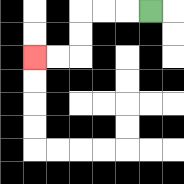{'start': '[6, 0]', 'end': '[1, 2]', 'path_directions': 'L,L,L,D,D,L,L', 'path_coordinates': '[[6, 0], [5, 0], [4, 0], [3, 0], [3, 1], [3, 2], [2, 2], [1, 2]]'}